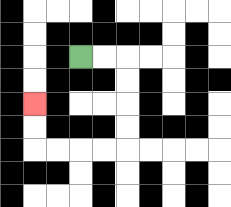{'start': '[3, 2]', 'end': '[1, 4]', 'path_directions': 'R,R,D,D,D,D,L,L,L,L,U,U', 'path_coordinates': '[[3, 2], [4, 2], [5, 2], [5, 3], [5, 4], [5, 5], [5, 6], [4, 6], [3, 6], [2, 6], [1, 6], [1, 5], [1, 4]]'}